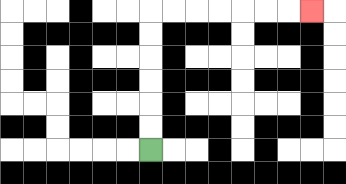{'start': '[6, 6]', 'end': '[13, 0]', 'path_directions': 'U,U,U,U,U,U,R,R,R,R,R,R,R', 'path_coordinates': '[[6, 6], [6, 5], [6, 4], [6, 3], [6, 2], [6, 1], [6, 0], [7, 0], [8, 0], [9, 0], [10, 0], [11, 0], [12, 0], [13, 0]]'}